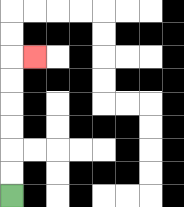{'start': '[0, 8]', 'end': '[1, 2]', 'path_directions': 'U,U,U,U,U,U,R', 'path_coordinates': '[[0, 8], [0, 7], [0, 6], [0, 5], [0, 4], [0, 3], [0, 2], [1, 2]]'}